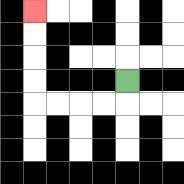{'start': '[5, 3]', 'end': '[1, 0]', 'path_directions': 'D,L,L,L,L,U,U,U,U', 'path_coordinates': '[[5, 3], [5, 4], [4, 4], [3, 4], [2, 4], [1, 4], [1, 3], [1, 2], [1, 1], [1, 0]]'}